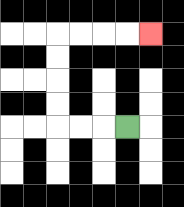{'start': '[5, 5]', 'end': '[6, 1]', 'path_directions': 'L,L,L,U,U,U,U,R,R,R,R', 'path_coordinates': '[[5, 5], [4, 5], [3, 5], [2, 5], [2, 4], [2, 3], [2, 2], [2, 1], [3, 1], [4, 1], [5, 1], [6, 1]]'}